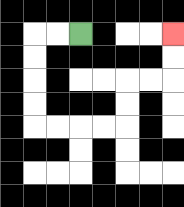{'start': '[3, 1]', 'end': '[7, 1]', 'path_directions': 'L,L,D,D,D,D,R,R,R,R,U,U,R,R,U,U', 'path_coordinates': '[[3, 1], [2, 1], [1, 1], [1, 2], [1, 3], [1, 4], [1, 5], [2, 5], [3, 5], [4, 5], [5, 5], [5, 4], [5, 3], [6, 3], [7, 3], [7, 2], [7, 1]]'}